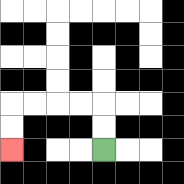{'start': '[4, 6]', 'end': '[0, 6]', 'path_directions': 'U,U,L,L,L,L,D,D', 'path_coordinates': '[[4, 6], [4, 5], [4, 4], [3, 4], [2, 4], [1, 4], [0, 4], [0, 5], [0, 6]]'}